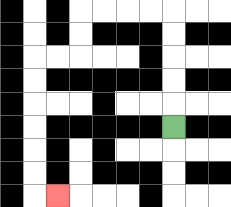{'start': '[7, 5]', 'end': '[2, 8]', 'path_directions': 'U,U,U,U,U,L,L,L,L,D,D,L,L,D,D,D,D,D,D,R', 'path_coordinates': '[[7, 5], [7, 4], [7, 3], [7, 2], [7, 1], [7, 0], [6, 0], [5, 0], [4, 0], [3, 0], [3, 1], [3, 2], [2, 2], [1, 2], [1, 3], [1, 4], [1, 5], [1, 6], [1, 7], [1, 8], [2, 8]]'}